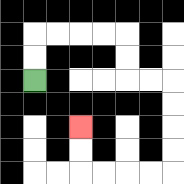{'start': '[1, 3]', 'end': '[3, 5]', 'path_directions': 'U,U,R,R,R,R,D,D,R,R,D,D,D,D,L,L,L,L,U,U', 'path_coordinates': '[[1, 3], [1, 2], [1, 1], [2, 1], [3, 1], [4, 1], [5, 1], [5, 2], [5, 3], [6, 3], [7, 3], [7, 4], [7, 5], [7, 6], [7, 7], [6, 7], [5, 7], [4, 7], [3, 7], [3, 6], [3, 5]]'}